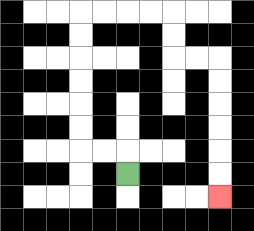{'start': '[5, 7]', 'end': '[9, 8]', 'path_directions': 'U,L,L,U,U,U,U,U,U,R,R,R,R,D,D,R,R,D,D,D,D,D,D', 'path_coordinates': '[[5, 7], [5, 6], [4, 6], [3, 6], [3, 5], [3, 4], [3, 3], [3, 2], [3, 1], [3, 0], [4, 0], [5, 0], [6, 0], [7, 0], [7, 1], [7, 2], [8, 2], [9, 2], [9, 3], [9, 4], [9, 5], [9, 6], [9, 7], [9, 8]]'}